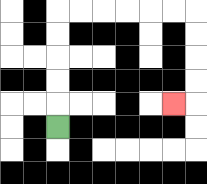{'start': '[2, 5]', 'end': '[7, 4]', 'path_directions': 'U,U,U,U,U,R,R,R,R,R,R,D,D,D,D,L', 'path_coordinates': '[[2, 5], [2, 4], [2, 3], [2, 2], [2, 1], [2, 0], [3, 0], [4, 0], [5, 0], [6, 0], [7, 0], [8, 0], [8, 1], [8, 2], [8, 3], [8, 4], [7, 4]]'}